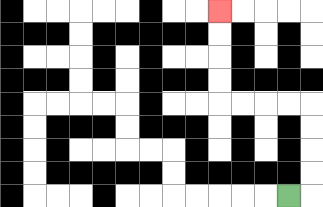{'start': '[12, 8]', 'end': '[9, 0]', 'path_directions': 'R,U,U,U,U,L,L,L,L,U,U,U,U', 'path_coordinates': '[[12, 8], [13, 8], [13, 7], [13, 6], [13, 5], [13, 4], [12, 4], [11, 4], [10, 4], [9, 4], [9, 3], [9, 2], [9, 1], [9, 0]]'}